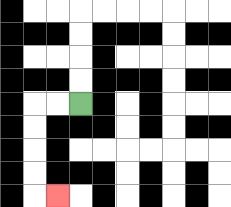{'start': '[3, 4]', 'end': '[2, 8]', 'path_directions': 'L,L,D,D,D,D,R', 'path_coordinates': '[[3, 4], [2, 4], [1, 4], [1, 5], [1, 6], [1, 7], [1, 8], [2, 8]]'}